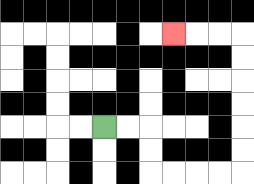{'start': '[4, 5]', 'end': '[7, 1]', 'path_directions': 'R,R,D,D,R,R,R,R,U,U,U,U,U,U,L,L,L', 'path_coordinates': '[[4, 5], [5, 5], [6, 5], [6, 6], [6, 7], [7, 7], [8, 7], [9, 7], [10, 7], [10, 6], [10, 5], [10, 4], [10, 3], [10, 2], [10, 1], [9, 1], [8, 1], [7, 1]]'}